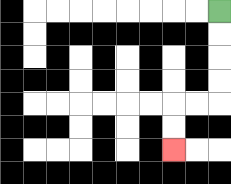{'start': '[9, 0]', 'end': '[7, 6]', 'path_directions': 'D,D,D,D,L,L,D,D', 'path_coordinates': '[[9, 0], [9, 1], [9, 2], [9, 3], [9, 4], [8, 4], [7, 4], [7, 5], [7, 6]]'}